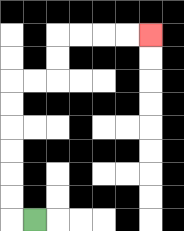{'start': '[1, 9]', 'end': '[6, 1]', 'path_directions': 'L,U,U,U,U,U,U,R,R,U,U,R,R,R,R', 'path_coordinates': '[[1, 9], [0, 9], [0, 8], [0, 7], [0, 6], [0, 5], [0, 4], [0, 3], [1, 3], [2, 3], [2, 2], [2, 1], [3, 1], [4, 1], [5, 1], [6, 1]]'}